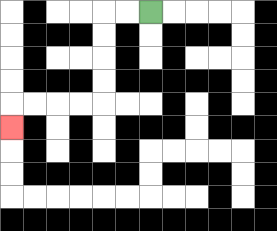{'start': '[6, 0]', 'end': '[0, 5]', 'path_directions': 'L,L,D,D,D,D,L,L,L,L,D', 'path_coordinates': '[[6, 0], [5, 0], [4, 0], [4, 1], [4, 2], [4, 3], [4, 4], [3, 4], [2, 4], [1, 4], [0, 4], [0, 5]]'}